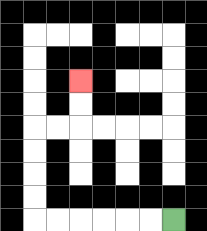{'start': '[7, 9]', 'end': '[3, 3]', 'path_directions': 'L,L,L,L,L,L,U,U,U,U,R,R,U,U', 'path_coordinates': '[[7, 9], [6, 9], [5, 9], [4, 9], [3, 9], [2, 9], [1, 9], [1, 8], [1, 7], [1, 6], [1, 5], [2, 5], [3, 5], [3, 4], [3, 3]]'}